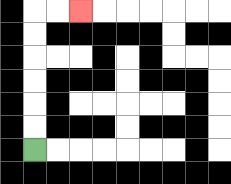{'start': '[1, 6]', 'end': '[3, 0]', 'path_directions': 'U,U,U,U,U,U,R,R', 'path_coordinates': '[[1, 6], [1, 5], [1, 4], [1, 3], [1, 2], [1, 1], [1, 0], [2, 0], [3, 0]]'}